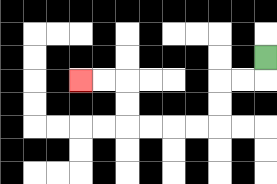{'start': '[11, 2]', 'end': '[3, 3]', 'path_directions': 'D,L,L,D,D,L,L,L,L,U,U,L,L', 'path_coordinates': '[[11, 2], [11, 3], [10, 3], [9, 3], [9, 4], [9, 5], [8, 5], [7, 5], [6, 5], [5, 5], [5, 4], [5, 3], [4, 3], [3, 3]]'}